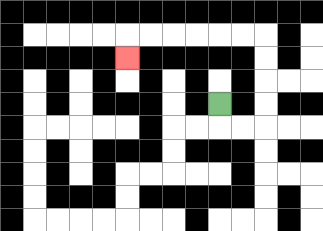{'start': '[9, 4]', 'end': '[5, 2]', 'path_directions': 'D,R,R,U,U,U,U,L,L,L,L,L,L,D', 'path_coordinates': '[[9, 4], [9, 5], [10, 5], [11, 5], [11, 4], [11, 3], [11, 2], [11, 1], [10, 1], [9, 1], [8, 1], [7, 1], [6, 1], [5, 1], [5, 2]]'}